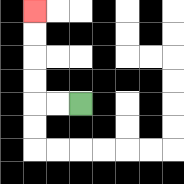{'start': '[3, 4]', 'end': '[1, 0]', 'path_directions': 'L,L,U,U,U,U', 'path_coordinates': '[[3, 4], [2, 4], [1, 4], [1, 3], [1, 2], [1, 1], [1, 0]]'}